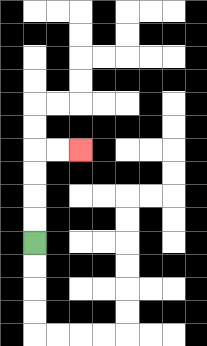{'start': '[1, 10]', 'end': '[3, 6]', 'path_directions': 'U,U,U,U,R,R', 'path_coordinates': '[[1, 10], [1, 9], [1, 8], [1, 7], [1, 6], [2, 6], [3, 6]]'}